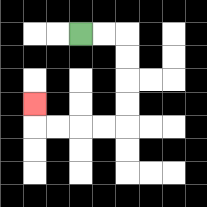{'start': '[3, 1]', 'end': '[1, 4]', 'path_directions': 'R,R,D,D,D,D,L,L,L,L,U', 'path_coordinates': '[[3, 1], [4, 1], [5, 1], [5, 2], [5, 3], [5, 4], [5, 5], [4, 5], [3, 5], [2, 5], [1, 5], [1, 4]]'}